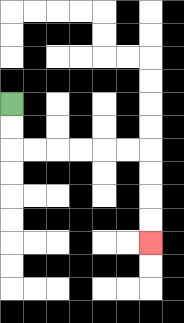{'start': '[0, 4]', 'end': '[6, 10]', 'path_directions': 'D,D,R,R,R,R,R,R,D,D,D,D', 'path_coordinates': '[[0, 4], [0, 5], [0, 6], [1, 6], [2, 6], [3, 6], [4, 6], [5, 6], [6, 6], [6, 7], [6, 8], [6, 9], [6, 10]]'}